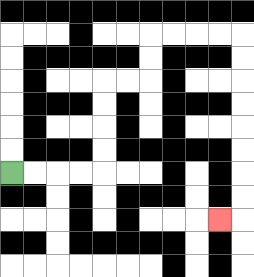{'start': '[0, 7]', 'end': '[9, 9]', 'path_directions': 'R,R,R,R,U,U,U,U,R,R,U,U,R,R,R,R,D,D,D,D,D,D,D,D,L', 'path_coordinates': '[[0, 7], [1, 7], [2, 7], [3, 7], [4, 7], [4, 6], [4, 5], [4, 4], [4, 3], [5, 3], [6, 3], [6, 2], [6, 1], [7, 1], [8, 1], [9, 1], [10, 1], [10, 2], [10, 3], [10, 4], [10, 5], [10, 6], [10, 7], [10, 8], [10, 9], [9, 9]]'}